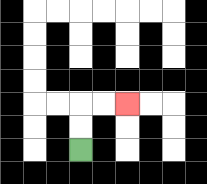{'start': '[3, 6]', 'end': '[5, 4]', 'path_directions': 'U,U,R,R', 'path_coordinates': '[[3, 6], [3, 5], [3, 4], [4, 4], [5, 4]]'}